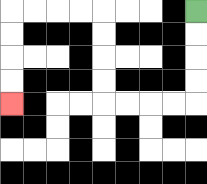{'start': '[8, 0]', 'end': '[0, 4]', 'path_directions': 'D,D,D,D,L,L,L,L,U,U,U,U,L,L,L,L,D,D,D,D', 'path_coordinates': '[[8, 0], [8, 1], [8, 2], [8, 3], [8, 4], [7, 4], [6, 4], [5, 4], [4, 4], [4, 3], [4, 2], [4, 1], [4, 0], [3, 0], [2, 0], [1, 0], [0, 0], [0, 1], [0, 2], [0, 3], [0, 4]]'}